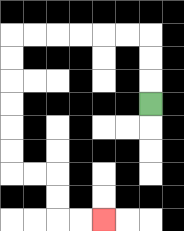{'start': '[6, 4]', 'end': '[4, 9]', 'path_directions': 'U,U,U,L,L,L,L,L,L,D,D,D,D,D,D,R,R,D,D,R,R', 'path_coordinates': '[[6, 4], [6, 3], [6, 2], [6, 1], [5, 1], [4, 1], [3, 1], [2, 1], [1, 1], [0, 1], [0, 2], [0, 3], [0, 4], [0, 5], [0, 6], [0, 7], [1, 7], [2, 7], [2, 8], [2, 9], [3, 9], [4, 9]]'}